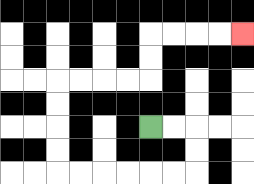{'start': '[6, 5]', 'end': '[10, 1]', 'path_directions': 'R,R,D,D,L,L,L,L,L,L,U,U,U,U,R,R,R,R,U,U,R,R,R,R', 'path_coordinates': '[[6, 5], [7, 5], [8, 5], [8, 6], [8, 7], [7, 7], [6, 7], [5, 7], [4, 7], [3, 7], [2, 7], [2, 6], [2, 5], [2, 4], [2, 3], [3, 3], [4, 3], [5, 3], [6, 3], [6, 2], [6, 1], [7, 1], [8, 1], [9, 1], [10, 1]]'}